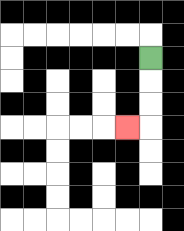{'start': '[6, 2]', 'end': '[5, 5]', 'path_directions': 'D,D,D,L', 'path_coordinates': '[[6, 2], [6, 3], [6, 4], [6, 5], [5, 5]]'}